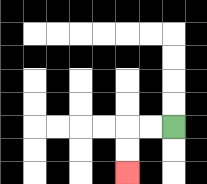{'start': '[7, 5]', 'end': '[5, 7]', 'path_directions': 'L,L,D,D', 'path_coordinates': '[[7, 5], [6, 5], [5, 5], [5, 6], [5, 7]]'}